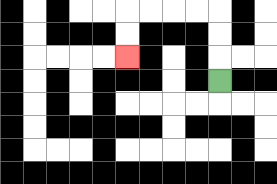{'start': '[9, 3]', 'end': '[5, 2]', 'path_directions': 'U,U,U,L,L,L,L,D,D', 'path_coordinates': '[[9, 3], [9, 2], [9, 1], [9, 0], [8, 0], [7, 0], [6, 0], [5, 0], [5, 1], [5, 2]]'}